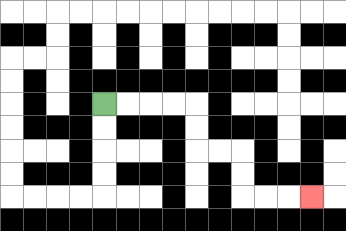{'start': '[4, 4]', 'end': '[13, 8]', 'path_directions': 'R,R,R,R,D,D,R,R,D,D,R,R,R', 'path_coordinates': '[[4, 4], [5, 4], [6, 4], [7, 4], [8, 4], [8, 5], [8, 6], [9, 6], [10, 6], [10, 7], [10, 8], [11, 8], [12, 8], [13, 8]]'}